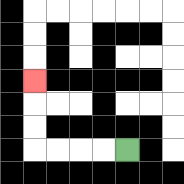{'start': '[5, 6]', 'end': '[1, 3]', 'path_directions': 'L,L,L,L,U,U,U', 'path_coordinates': '[[5, 6], [4, 6], [3, 6], [2, 6], [1, 6], [1, 5], [1, 4], [1, 3]]'}